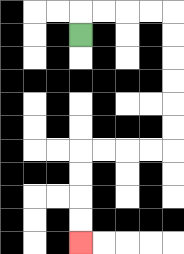{'start': '[3, 1]', 'end': '[3, 10]', 'path_directions': 'U,R,R,R,R,D,D,D,D,D,D,L,L,L,L,D,D,D,D', 'path_coordinates': '[[3, 1], [3, 0], [4, 0], [5, 0], [6, 0], [7, 0], [7, 1], [7, 2], [7, 3], [7, 4], [7, 5], [7, 6], [6, 6], [5, 6], [4, 6], [3, 6], [3, 7], [3, 8], [3, 9], [3, 10]]'}